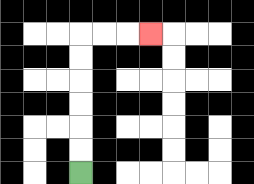{'start': '[3, 7]', 'end': '[6, 1]', 'path_directions': 'U,U,U,U,U,U,R,R,R', 'path_coordinates': '[[3, 7], [3, 6], [3, 5], [3, 4], [3, 3], [3, 2], [3, 1], [4, 1], [5, 1], [6, 1]]'}